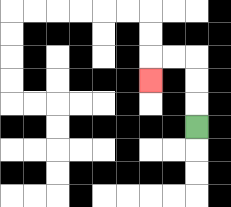{'start': '[8, 5]', 'end': '[6, 3]', 'path_directions': 'U,U,U,L,L,D', 'path_coordinates': '[[8, 5], [8, 4], [8, 3], [8, 2], [7, 2], [6, 2], [6, 3]]'}